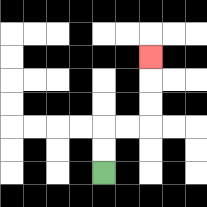{'start': '[4, 7]', 'end': '[6, 2]', 'path_directions': 'U,U,R,R,U,U,U', 'path_coordinates': '[[4, 7], [4, 6], [4, 5], [5, 5], [6, 5], [6, 4], [6, 3], [6, 2]]'}